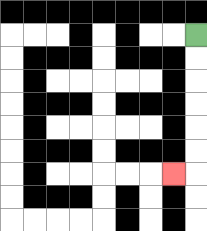{'start': '[8, 1]', 'end': '[7, 7]', 'path_directions': 'D,D,D,D,D,D,L', 'path_coordinates': '[[8, 1], [8, 2], [8, 3], [8, 4], [8, 5], [8, 6], [8, 7], [7, 7]]'}